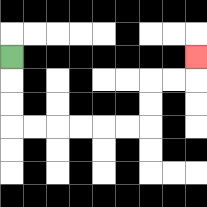{'start': '[0, 2]', 'end': '[8, 2]', 'path_directions': 'D,D,D,R,R,R,R,R,R,U,U,R,R,U', 'path_coordinates': '[[0, 2], [0, 3], [0, 4], [0, 5], [1, 5], [2, 5], [3, 5], [4, 5], [5, 5], [6, 5], [6, 4], [6, 3], [7, 3], [8, 3], [8, 2]]'}